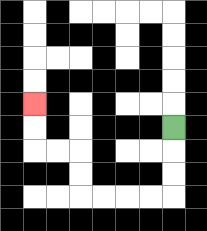{'start': '[7, 5]', 'end': '[1, 4]', 'path_directions': 'D,D,D,L,L,L,L,U,U,L,L,U,U', 'path_coordinates': '[[7, 5], [7, 6], [7, 7], [7, 8], [6, 8], [5, 8], [4, 8], [3, 8], [3, 7], [3, 6], [2, 6], [1, 6], [1, 5], [1, 4]]'}